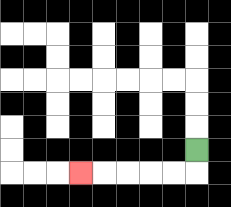{'start': '[8, 6]', 'end': '[3, 7]', 'path_directions': 'D,L,L,L,L,L', 'path_coordinates': '[[8, 6], [8, 7], [7, 7], [6, 7], [5, 7], [4, 7], [3, 7]]'}